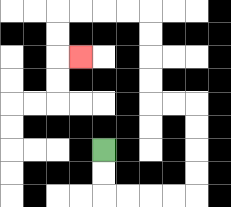{'start': '[4, 6]', 'end': '[3, 2]', 'path_directions': 'D,D,R,R,R,R,U,U,U,U,L,L,U,U,U,U,L,L,L,L,D,D,R', 'path_coordinates': '[[4, 6], [4, 7], [4, 8], [5, 8], [6, 8], [7, 8], [8, 8], [8, 7], [8, 6], [8, 5], [8, 4], [7, 4], [6, 4], [6, 3], [6, 2], [6, 1], [6, 0], [5, 0], [4, 0], [3, 0], [2, 0], [2, 1], [2, 2], [3, 2]]'}